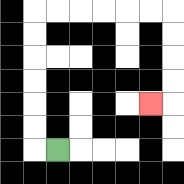{'start': '[2, 6]', 'end': '[6, 4]', 'path_directions': 'L,U,U,U,U,U,U,R,R,R,R,R,R,D,D,D,D,L', 'path_coordinates': '[[2, 6], [1, 6], [1, 5], [1, 4], [1, 3], [1, 2], [1, 1], [1, 0], [2, 0], [3, 0], [4, 0], [5, 0], [6, 0], [7, 0], [7, 1], [7, 2], [7, 3], [7, 4], [6, 4]]'}